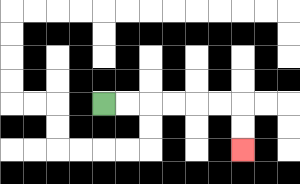{'start': '[4, 4]', 'end': '[10, 6]', 'path_directions': 'R,R,R,R,R,R,D,D', 'path_coordinates': '[[4, 4], [5, 4], [6, 4], [7, 4], [8, 4], [9, 4], [10, 4], [10, 5], [10, 6]]'}